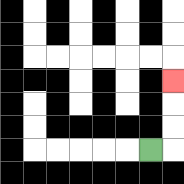{'start': '[6, 6]', 'end': '[7, 3]', 'path_directions': 'R,U,U,U', 'path_coordinates': '[[6, 6], [7, 6], [7, 5], [7, 4], [7, 3]]'}